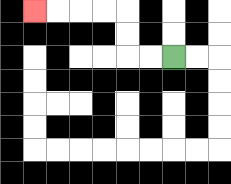{'start': '[7, 2]', 'end': '[1, 0]', 'path_directions': 'L,L,U,U,L,L,L,L', 'path_coordinates': '[[7, 2], [6, 2], [5, 2], [5, 1], [5, 0], [4, 0], [3, 0], [2, 0], [1, 0]]'}